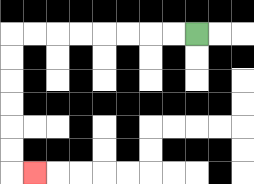{'start': '[8, 1]', 'end': '[1, 7]', 'path_directions': 'L,L,L,L,L,L,L,L,D,D,D,D,D,D,R', 'path_coordinates': '[[8, 1], [7, 1], [6, 1], [5, 1], [4, 1], [3, 1], [2, 1], [1, 1], [0, 1], [0, 2], [0, 3], [0, 4], [0, 5], [0, 6], [0, 7], [1, 7]]'}